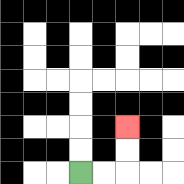{'start': '[3, 7]', 'end': '[5, 5]', 'path_directions': 'R,R,U,U', 'path_coordinates': '[[3, 7], [4, 7], [5, 7], [5, 6], [5, 5]]'}